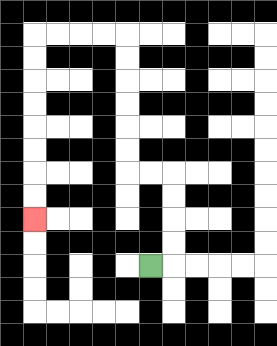{'start': '[6, 11]', 'end': '[1, 9]', 'path_directions': 'R,U,U,U,U,L,L,U,U,U,U,U,U,L,L,L,L,D,D,D,D,D,D,D,D', 'path_coordinates': '[[6, 11], [7, 11], [7, 10], [7, 9], [7, 8], [7, 7], [6, 7], [5, 7], [5, 6], [5, 5], [5, 4], [5, 3], [5, 2], [5, 1], [4, 1], [3, 1], [2, 1], [1, 1], [1, 2], [1, 3], [1, 4], [1, 5], [1, 6], [1, 7], [1, 8], [1, 9]]'}